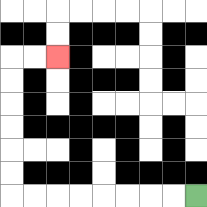{'start': '[8, 8]', 'end': '[2, 2]', 'path_directions': 'L,L,L,L,L,L,L,L,U,U,U,U,U,U,R,R', 'path_coordinates': '[[8, 8], [7, 8], [6, 8], [5, 8], [4, 8], [3, 8], [2, 8], [1, 8], [0, 8], [0, 7], [0, 6], [0, 5], [0, 4], [0, 3], [0, 2], [1, 2], [2, 2]]'}